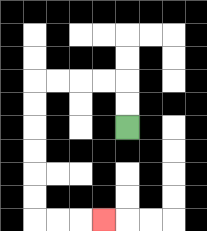{'start': '[5, 5]', 'end': '[4, 9]', 'path_directions': 'U,U,L,L,L,L,D,D,D,D,D,D,R,R,R', 'path_coordinates': '[[5, 5], [5, 4], [5, 3], [4, 3], [3, 3], [2, 3], [1, 3], [1, 4], [1, 5], [1, 6], [1, 7], [1, 8], [1, 9], [2, 9], [3, 9], [4, 9]]'}